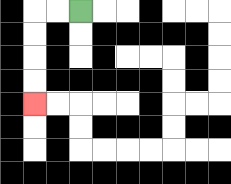{'start': '[3, 0]', 'end': '[1, 4]', 'path_directions': 'L,L,D,D,D,D', 'path_coordinates': '[[3, 0], [2, 0], [1, 0], [1, 1], [1, 2], [1, 3], [1, 4]]'}